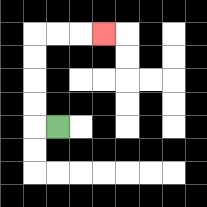{'start': '[2, 5]', 'end': '[4, 1]', 'path_directions': 'L,U,U,U,U,R,R,R', 'path_coordinates': '[[2, 5], [1, 5], [1, 4], [1, 3], [1, 2], [1, 1], [2, 1], [3, 1], [4, 1]]'}